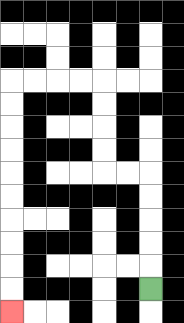{'start': '[6, 12]', 'end': '[0, 13]', 'path_directions': 'U,U,U,U,U,L,L,U,U,U,U,L,L,L,L,D,D,D,D,D,D,D,D,D,D', 'path_coordinates': '[[6, 12], [6, 11], [6, 10], [6, 9], [6, 8], [6, 7], [5, 7], [4, 7], [4, 6], [4, 5], [4, 4], [4, 3], [3, 3], [2, 3], [1, 3], [0, 3], [0, 4], [0, 5], [0, 6], [0, 7], [0, 8], [0, 9], [0, 10], [0, 11], [0, 12], [0, 13]]'}